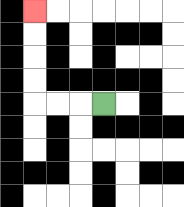{'start': '[4, 4]', 'end': '[1, 0]', 'path_directions': 'L,L,L,U,U,U,U', 'path_coordinates': '[[4, 4], [3, 4], [2, 4], [1, 4], [1, 3], [1, 2], [1, 1], [1, 0]]'}